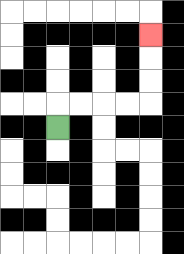{'start': '[2, 5]', 'end': '[6, 1]', 'path_directions': 'U,R,R,R,R,U,U,U', 'path_coordinates': '[[2, 5], [2, 4], [3, 4], [4, 4], [5, 4], [6, 4], [6, 3], [6, 2], [6, 1]]'}